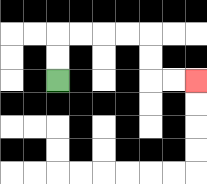{'start': '[2, 3]', 'end': '[8, 3]', 'path_directions': 'U,U,R,R,R,R,D,D,R,R', 'path_coordinates': '[[2, 3], [2, 2], [2, 1], [3, 1], [4, 1], [5, 1], [6, 1], [6, 2], [6, 3], [7, 3], [8, 3]]'}